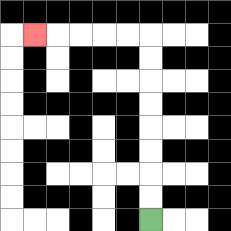{'start': '[6, 9]', 'end': '[1, 1]', 'path_directions': 'U,U,U,U,U,U,U,U,L,L,L,L,L', 'path_coordinates': '[[6, 9], [6, 8], [6, 7], [6, 6], [6, 5], [6, 4], [6, 3], [6, 2], [6, 1], [5, 1], [4, 1], [3, 1], [2, 1], [1, 1]]'}